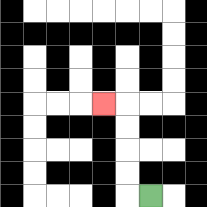{'start': '[6, 8]', 'end': '[4, 4]', 'path_directions': 'L,U,U,U,U,L', 'path_coordinates': '[[6, 8], [5, 8], [5, 7], [5, 6], [5, 5], [5, 4], [4, 4]]'}